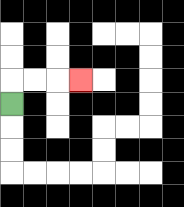{'start': '[0, 4]', 'end': '[3, 3]', 'path_directions': 'U,R,R,R', 'path_coordinates': '[[0, 4], [0, 3], [1, 3], [2, 3], [3, 3]]'}